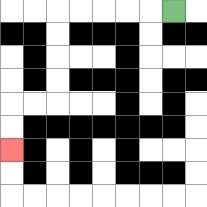{'start': '[7, 0]', 'end': '[0, 6]', 'path_directions': 'L,L,L,L,L,D,D,D,D,L,L,D,D', 'path_coordinates': '[[7, 0], [6, 0], [5, 0], [4, 0], [3, 0], [2, 0], [2, 1], [2, 2], [2, 3], [2, 4], [1, 4], [0, 4], [0, 5], [0, 6]]'}